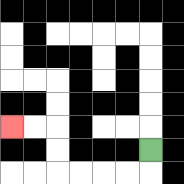{'start': '[6, 6]', 'end': '[0, 5]', 'path_directions': 'D,L,L,L,L,U,U,L,L', 'path_coordinates': '[[6, 6], [6, 7], [5, 7], [4, 7], [3, 7], [2, 7], [2, 6], [2, 5], [1, 5], [0, 5]]'}